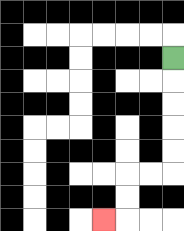{'start': '[7, 2]', 'end': '[4, 9]', 'path_directions': 'D,D,D,D,D,L,L,D,D,L', 'path_coordinates': '[[7, 2], [7, 3], [7, 4], [7, 5], [7, 6], [7, 7], [6, 7], [5, 7], [5, 8], [5, 9], [4, 9]]'}